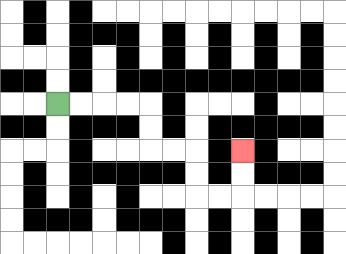{'start': '[2, 4]', 'end': '[10, 6]', 'path_directions': 'R,R,R,R,D,D,R,R,D,D,R,R,U,U', 'path_coordinates': '[[2, 4], [3, 4], [4, 4], [5, 4], [6, 4], [6, 5], [6, 6], [7, 6], [8, 6], [8, 7], [8, 8], [9, 8], [10, 8], [10, 7], [10, 6]]'}